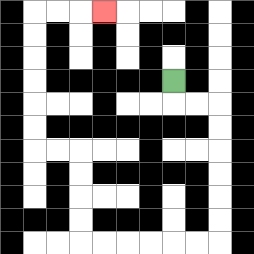{'start': '[7, 3]', 'end': '[4, 0]', 'path_directions': 'D,R,R,D,D,D,D,D,D,L,L,L,L,L,L,U,U,U,U,L,L,U,U,U,U,U,U,R,R,R', 'path_coordinates': '[[7, 3], [7, 4], [8, 4], [9, 4], [9, 5], [9, 6], [9, 7], [9, 8], [9, 9], [9, 10], [8, 10], [7, 10], [6, 10], [5, 10], [4, 10], [3, 10], [3, 9], [3, 8], [3, 7], [3, 6], [2, 6], [1, 6], [1, 5], [1, 4], [1, 3], [1, 2], [1, 1], [1, 0], [2, 0], [3, 0], [4, 0]]'}